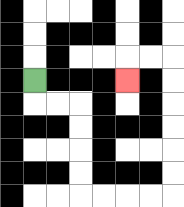{'start': '[1, 3]', 'end': '[5, 3]', 'path_directions': 'D,R,R,D,D,D,D,R,R,R,R,U,U,U,U,U,U,L,L,D', 'path_coordinates': '[[1, 3], [1, 4], [2, 4], [3, 4], [3, 5], [3, 6], [3, 7], [3, 8], [4, 8], [5, 8], [6, 8], [7, 8], [7, 7], [7, 6], [7, 5], [7, 4], [7, 3], [7, 2], [6, 2], [5, 2], [5, 3]]'}